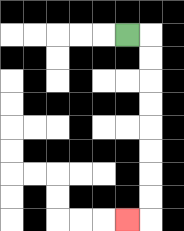{'start': '[5, 1]', 'end': '[5, 9]', 'path_directions': 'R,D,D,D,D,D,D,D,D,L', 'path_coordinates': '[[5, 1], [6, 1], [6, 2], [6, 3], [6, 4], [6, 5], [6, 6], [6, 7], [6, 8], [6, 9], [5, 9]]'}